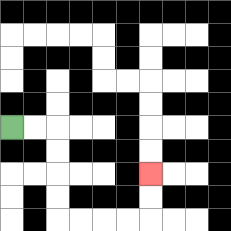{'start': '[0, 5]', 'end': '[6, 7]', 'path_directions': 'R,R,D,D,D,D,R,R,R,R,U,U', 'path_coordinates': '[[0, 5], [1, 5], [2, 5], [2, 6], [2, 7], [2, 8], [2, 9], [3, 9], [4, 9], [5, 9], [6, 9], [6, 8], [6, 7]]'}